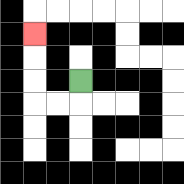{'start': '[3, 3]', 'end': '[1, 1]', 'path_directions': 'D,L,L,U,U,U', 'path_coordinates': '[[3, 3], [3, 4], [2, 4], [1, 4], [1, 3], [1, 2], [1, 1]]'}